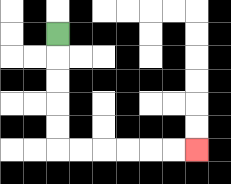{'start': '[2, 1]', 'end': '[8, 6]', 'path_directions': 'D,D,D,D,D,R,R,R,R,R,R', 'path_coordinates': '[[2, 1], [2, 2], [2, 3], [2, 4], [2, 5], [2, 6], [3, 6], [4, 6], [5, 6], [6, 6], [7, 6], [8, 6]]'}